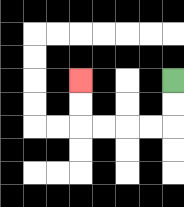{'start': '[7, 3]', 'end': '[3, 3]', 'path_directions': 'D,D,L,L,L,L,U,U', 'path_coordinates': '[[7, 3], [7, 4], [7, 5], [6, 5], [5, 5], [4, 5], [3, 5], [3, 4], [3, 3]]'}